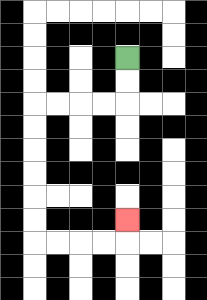{'start': '[5, 2]', 'end': '[5, 9]', 'path_directions': 'D,D,L,L,L,L,D,D,D,D,D,D,R,R,R,R,U', 'path_coordinates': '[[5, 2], [5, 3], [5, 4], [4, 4], [3, 4], [2, 4], [1, 4], [1, 5], [1, 6], [1, 7], [1, 8], [1, 9], [1, 10], [2, 10], [3, 10], [4, 10], [5, 10], [5, 9]]'}